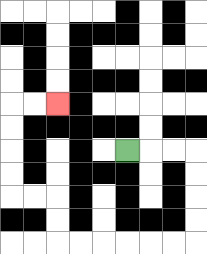{'start': '[5, 6]', 'end': '[2, 4]', 'path_directions': 'R,R,R,D,D,D,D,L,L,L,L,L,L,U,U,L,L,U,U,U,U,R,R', 'path_coordinates': '[[5, 6], [6, 6], [7, 6], [8, 6], [8, 7], [8, 8], [8, 9], [8, 10], [7, 10], [6, 10], [5, 10], [4, 10], [3, 10], [2, 10], [2, 9], [2, 8], [1, 8], [0, 8], [0, 7], [0, 6], [0, 5], [0, 4], [1, 4], [2, 4]]'}